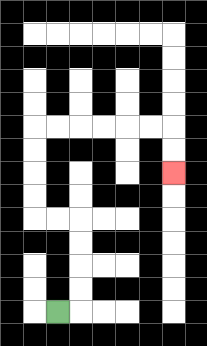{'start': '[2, 13]', 'end': '[7, 7]', 'path_directions': 'R,U,U,U,U,L,L,U,U,U,U,R,R,R,R,R,R,D,D', 'path_coordinates': '[[2, 13], [3, 13], [3, 12], [3, 11], [3, 10], [3, 9], [2, 9], [1, 9], [1, 8], [1, 7], [1, 6], [1, 5], [2, 5], [3, 5], [4, 5], [5, 5], [6, 5], [7, 5], [7, 6], [7, 7]]'}